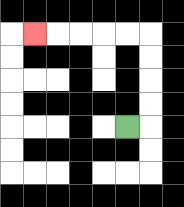{'start': '[5, 5]', 'end': '[1, 1]', 'path_directions': 'R,U,U,U,U,L,L,L,L,L', 'path_coordinates': '[[5, 5], [6, 5], [6, 4], [6, 3], [6, 2], [6, 1], [5, 1], [4, 1], [3, 1], [2, 1], [1, 1]]'}